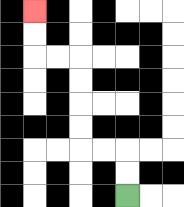{'start': '[5, 8]', 'end': '[1, 0]', 'path_directions': 'U,U,L,L,U,U,U,U,L,L,U,U', 'path_coordinates': '[[5, 8], [5, 7], [5, 6], [4, 6], [3, 6], [3, 5], [3, 4], [3, 3], [3, 2], [2, 2], [1, 2], [1, 1], [1, 0]]'}